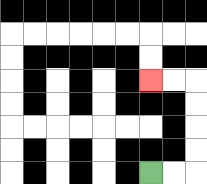{'start': '[6, 7]', 'end': '[6, 3]', 'path_directions': 'R,R,U,U,U,U,L,L', 'path_coordinates': '[[6, 7], [7, 7], [8, 7], [8, 6], [8, 5], [8, 4], [8, 3], [7, 3], [6, 3]]'}